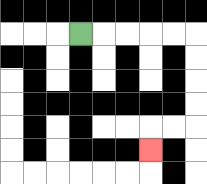{'start': '[3, 1]', 'end': '[6, 6]', 'path_directions': 'R,R,R,R,R,D,D,D,D,L,L,D', 'path_coordinates': '[[3, 1], [4, 1], [5, 1], [6, 1], [7, 1], [8, 1], [8, 2], [8, 3], [8, 4], [8, 5], [7, 5], [6, 5], [6, 6]]'}